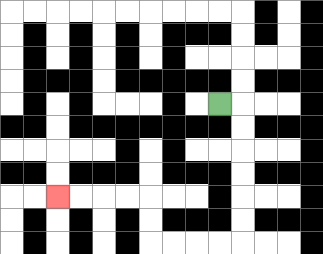{'start': '[9, 4]', 'end': '[2, 8]', 'path_directions': 'R,D,D,D,D,D,D,L,L,L,L,U,U,L,L,L,L', 'path_coordinates': '[[9, 4], [10, 4], [10, 5], [10, 6], [10, 7], [10, 8], [10, 9], [10, 10], [9, 10], [8, 10], [7, 10], [6, 10], [6, 9], [6, 8], [5, 8], [4, 8], [3, 8], [2, 8]]'}